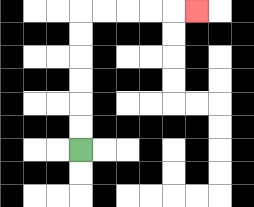{'start': '[3, 6]', 'end': '[8, 0]', 'path_directions': 'U,U,U,U,U,U,R,R,R,R,R', 'path_coordinates': '[[3, 6], [3, 5], [3, 4], [3, 3], [3, 2], [3, 1], [3, 0], [4, 0], [5, 0], [6, 0], [7, 0], [8, 0]]'}